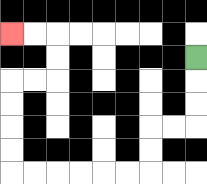{'start': '[8, 2]', 'end': '[0, 1]', 'path_directions': 'D,D,D,L,L,D,D,L,L,L,L,L,L,U,U,U,U,R,R,U,U,L,L', 'path_coordinates': '[[8, 2], [8, 3], [8, 4], [8, 5], [7, 5], [6, 5], [6, 6], [6, 7], [5, 7], [4, 7], [3, 7], [2, 7], [1, 7], [0, 7], [0, 6], [0, 5], [0, 4], [0, 3], [1, 3], [2, 3], [2, 2], [2, 1], [1, 1], [0, 1]]'}